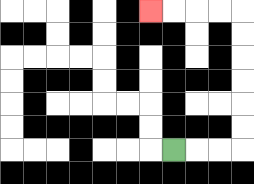{'start': '[7, 6]', 'end': '[6, 0]', 'path_directions': 'R,R,R,U,U,U,U,U,U,L,L,L,L', 'path_coordinates': '[[7, 6], [8, 6], [9, 6], [10, 6], [10, 5], [10, 4], [10, 3], [10, 2], [10, 1], [10, 0], [9, 0], [8, 0], [7, 0], [6, 0]]'}